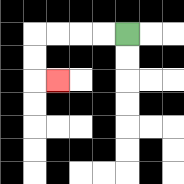{'start': '[5, 1]', 'end': '[2, 3]', 'path_directions': 'L,L,L,L,D,D,R', 'path_coordinates': '[[5, 1], [4, 1], [3, 1], [2, 1], [1, 1], [1, 2], [1, 3], [2, 3]]'}